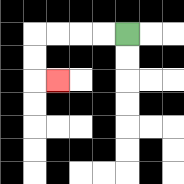{'start': '[5, 1]', 'end': '[2, 3]', 'path_directions': 'L,L,L,L,D,D,R', 'path_coordinates': '[[5, 1], [4, 1], [3, 1], [2, 1], [1, 1], [1, 2], [1, 3], [2, 3]]'}